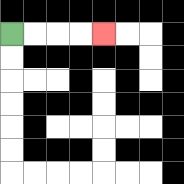{'start': '[0, 1]', 'end': '[4, 1]', 'path_directions': 'R,R,R,R', 'path_coordinates': '[[0, 1], [1, 1], [2, 1], [3, 1], [4, 1]]'}